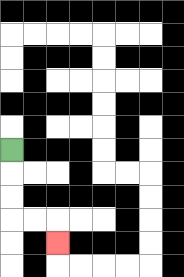{'start': '[0, 6]', 'end': '[2, 10]', 'path_directions': 'D,D,D,R,R,D', 'path_coordinates': '[[0, 6], [0, 7], [0, 8], [0, 9], [1, 9], [2, 9], [2, 10]]'}